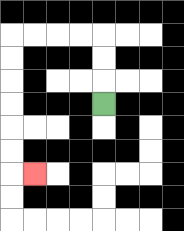{'start': '[4, 4]', 'end': '[1, 7]', 'path_directions': 'U,U,U,L,L,L,L,D,D,D,D,D,D,R', 'path_coordinates': '[[4, 4], [4, 3], [4, 2], [4, 1], [3, 1], [2, 1], [1, 1], [0, 1], [0, 2], [0, 3], [0, 4], [0, 5], [0, 6], [0, 7], [1, 7]]'}